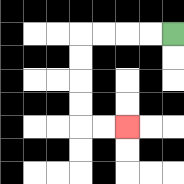{'start': '[7, 1]', 'end': '[5, 5]', 'path_directions': 'L,L,L,L,D,D,D,D,R,R', 'path_coordinates': '[[7, 1], [6, 1], [5, 1], [4, 1], [3, 1], [3, 2], [3, 3], [3, 4], [3, 5], [4, 5], [5, 5]]'}